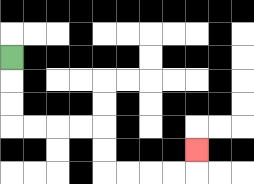{'start': '[0, 2]', 'end': '[8, 6]', 'path_directions': 'D,D,D,R,R,R,R,D,D,R,R,R,R,U', 'path_coordinates': '[[0, 2], [0, 3], [0, 4], [0, 5], [1, 5], [2, 5], [3, 5], [4, 5], [4, 6], [4, 7], [5, 7], [6, 7], [7, 7], [8, 7], [8, 6]]'}